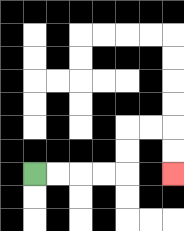{'start': '[1, 7]', 'end': '[7, 7]', 'path_directions': 'R,R,R,R,U,U,R,R,D,D', 'path_coordinates': '[[1, 7], [2, 7], [3, 7], [4, 7], [5, 7], [5, 6], [5, 5], [6, 5], [7, 5], [7, 6], [7, 7]]'}